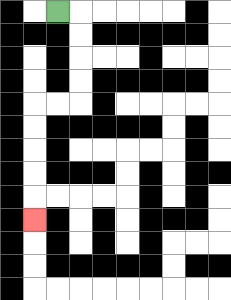{'start': '[2, 0]', 'end': '[1, 9]', 'path_directions': 'R,D,D,D,D,L,L,D,D,D,D,D', 'path_coordinates': '[[2, 0], [3, 0], [3, 1], [3, 2], [3, 3], [3, 4], [2, 4], [1, 4], [1, 5], [1, 6], [1, 7], [1, 8], [1, 9]]'}